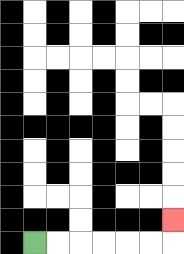{'start': '[1, 10]', 'end': '[7, 9]', 'path_directions': 'R,R,R,R,R,R,U', 'path_coordinates': '[[1, 10], [2, 10], [3, 10], [4, 10], [5, 10], [6, 10], [7, 10], [7, 9]]'}